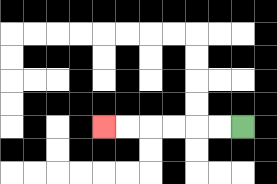{'start': '[10, 5]', 'end': '[4, 5]', 'path_directions': 'L,L,L,L,L,L', 'path_coordinates': '[[10, 5], [9, 5], [8, 5], [7, 5], [6, 5], [5, 5], [4, 5]]'}